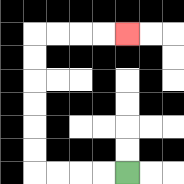{'start': '[5, 7]', 'end': '[5, 1]', 'path_directions': 'L,L,L,L,U,U,U,U,U,U,R,R,R,R', 'path_coordinates': '[[5, 7], [4, 7], [3, 7], [2, 7], [1, 7], [1, 6], [1, 5], [1, 4], [1, 3], [1, 2], [1, 1], [2, 1], [3, 1], [4, 1], [5, 1]]'}